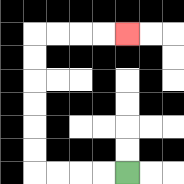{'start': '[5, 7]', 'end': '[5, 1]', 'path_directions': 'L,L,L,L,U,U,U,U,U,U,R,R,R,R', 'path_coordinates': '[[5, 7], [4, 7], [3, 7], [2, 7], [1, 7], [1, 6], [1, 5], [1, 4], [1, 3], [1, 2], [1, 1], [2, 1], [3, 1], [4, 1], [5, 1]]'}